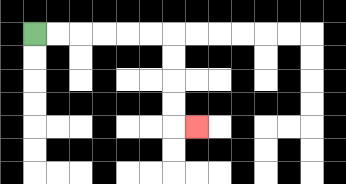{'start': '[1, 1]', 'end': '[8, 5]', 'path_directions': 'R,R,R,R,R,R,D,D,D,D,R', 'path_coordinates': '[[1, 1], [2, 1], [3, 1], [4, 1], [5, 1], [6, 1], [7, 1], [7, 2], [7, 3], [7, 4], [7, 5], [8, 5]]'}